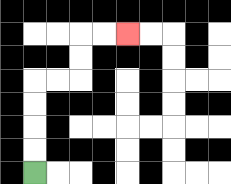{'start': '[1, 7]', 'end': '[5, 1]', 'path_directions': 'U,U,U,U,R,R,U,U,R,R', 'path_coordinates': '[[1, 7], [1, 6], [1, 5], [1, 4], [1, 3], [2, 3], [3, 3], [3, 2], [3, 1], [4, 1], [5, 1]]'}